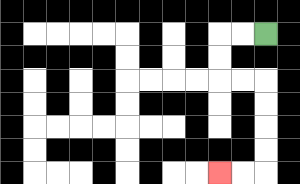{'start': '[11, 1]', 'end': '[9, 7]', 'path_directions': 'L,L,D,D,R,R,D,D,D,D,L,L', 'path_coordinates': '[[11, 1], [10, 1], [9, 1], [9, 2], [9, 3], [10, 3], [11, 3], [11, 4], [11, 5], [11, 6], [11, 7], [10, 7], [9, 7]]'}